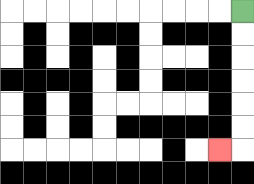{'start': '[10, 0]', 'end': '[9, 6]', 'path_directions': 'D,D,D,D,D,D,L', 'path_coordinates': '[[10, 0], [10, 1], [10, 2], [10, 3], [10, 4], [10, 5], [10, 6], [9, 6]]'}